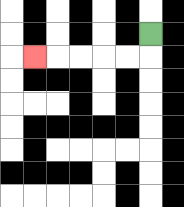{'start': '[6, 1]', 'end': '[1, 2]', 'path_directions': 'D,L,L,L,L,L', 'path_coordinates': '[[6, 1], [6, 2], [5, 2], [4, 2], [3, 2], [2, 2], [1, 2]]'}